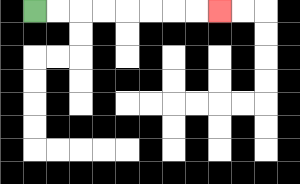{'start': '[1, 0]', 'end': '[9, 0]', 'path_directions': 'R,R,R,R,R,R,R,R', 'path_coordinates': '[[1, 0], [2, 0], [3, 0], [4, 0], [5, 0], [6, 0], [7, 0], [8, 0], [9, 0]]'}